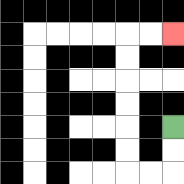{'start': '[7, 5]', 'end': '[7, 1]', 'path_directions': 'D,D,L,L,U,U,U,U,U,U,R,R', 'path_coordinates': '[[7, 5], [7, 6], [7, 7], [6, 7], [5, 7], [5, 6], [5, 5], [5, 4], [5, 3], [5, 2], [5, 1], [6, 1], [7, 1]]'}